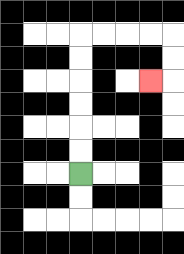{'start': '[3, 7]', 'end': '[6, 3]', 'path_directions': 'U,U,U,U,U,U,R,R,R,R,D,D,L', 'path_coordinates': '[[3, 7], [3, 6], [3, 5], [3, 4], [3, 3], [3, 2], [3, 1], [4, 1], [5, 1], [6, 1], [7, 1], [7, 2], [7, 3], [6, 3]]'}